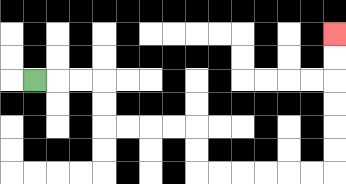{'start': '[1, 3]', 'end': '[14, 1]', 'path_directions': 'R,R,R,D,D,R,R,R,R,D,D,R,R,R,R,R,R,U,U,U,U,U,U', 'path_coordinates': '[[1, 3], [2, 3], [3, 3], [4, 3], [4, 4], [4, 5], [5, 5], [6, 5], [7, 5], [8, 5], [8, 6], [8, 7], [9, 7], [10, 7], [11, 7], [12, 7], [13, 7], [14, 7], [14, 6], [14, 5], [14, 4], [14, 3], [14, 2], [14, 1]]'}